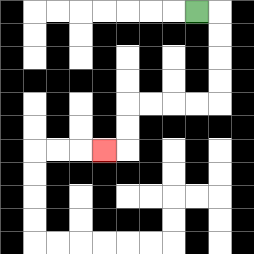{'start': '[8, 0]', 'end': '[4, 6]', 'path_directions': 'R,D,D,D,D,L,L,L,L,D,D,L', 'path_coordinates': '[[8, 0], [9, 0], [9, 1], [9, 2], [9, 3], [9, 4], [8, 4], [7, 4], [6, 4], [5, 4], [5, 5], [5, 6], [4, 6]]'}